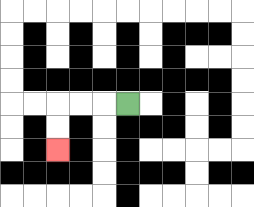{'start': '[5, 4]', 'end': '[2, 6]', 'path_directions': 'L,L,L,D,D', 'path_coordinates': '[[5, 4], [4, 4], [3, 4], [2, 4], [2, 5], [2, 6]]'}